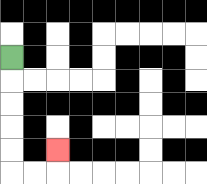{'start': '[0, 2]', 'end': '[2, 6]', 'path_directions': 'D,D,D,D,D,R,R,U', 'path_coordinates': '[[0, 2], [0, 3], [0, 4], [0, 5], [0, 6], [0, 7], [1, 7], [2, 7], [2, 6]]'}